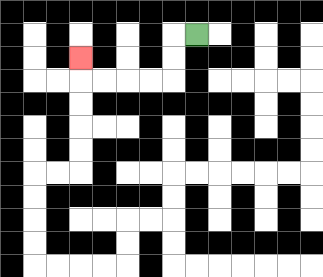{'start': '[8, 1]', 'end': '[3, 2]', 'path_directions': 'L,D,D,L,L,L,L,U', 'path_coordinates': '[[8, 1], [7, 1], [7, 2], [7, 3], [6, 3], [5, 3], [4, 3], [3, 3], [3, 2]]'}